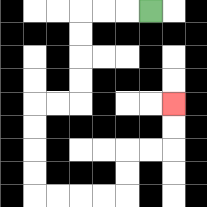{'start': '[6, 0]', 'end': '[7, 4]', 'path_directions': 'L,L,L,D,D,D,D,L,L,D,D,D,D,R,R,R,R,U,U,R,R,U,U', 'path_coordinates': '[[6, 0], [5, 0], [4, 0], [3, 0], [3, 1], [3, 2], [3, 3], [3, 4], [2, 4], [1, 4], [1, 5], [1, 6], [1, 7], [1, 8], [2, 8], [3, 8], [4, 8], [5, 8], [5, 7], [5, 6], [6, 6], [7, 6], [7, 5], [7, 4]]'}